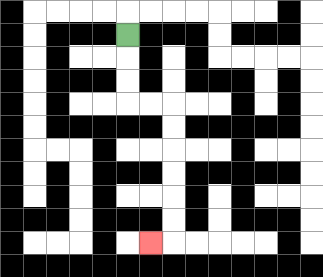{'start': '[5, 1]', 'end': '[6, 10]', 'path_directions': 'D,D,D,R,R,D,D,D,D,D,D,L', 'path_coordinates': '[[5, 1], [5, 2], [5, 3], [5, 4], [6, 4], [7, 4], [7, 5], [7, 6], [7, 7], [7, 8], [7, 9], [7, 10], [6, 10]]'}